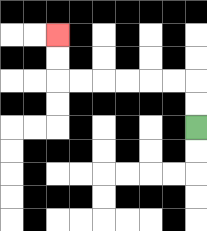{'start': '[8, 5]', 'end': '[2, 1]', 'path_directions': 'U,U,L,L,L,L,L,L,U,U', 'path_coordinates': '[[8, 5], [8, 4], [8, 3], [7, 3], [6, 3], [5, 3], [4, 3], [3, 3], [2, 3], [2, 2], [2, 1]]'}